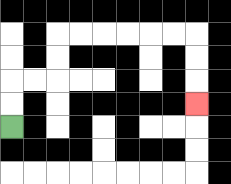{'start': '[0, 5]', 'end': '[8, 4]', 'path_directions': 'U,U,R,R,U,U,R,R,R,R,R,R,D,D,D', 'path_coordinates': '[[0, 5], [0, 4], [0, 3], [1, 3], [2, 3], [2, 2], [2, 1], [3, 1], [4, 1], [5, 1], [6, 1], [7, 1], [8, 1], [8, 2], [8, 3], [8, 4]]'}